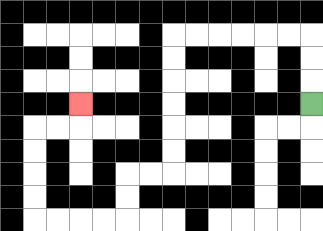{'start': '[13, 4]', 'end': '[3, 4]', 'path_directions': 'U,U,U,L,L,L,L,L,L,D,D,D,D,D,D,L,L,D,D,L,L,L,L,U,U,U,U,R,R,U', 'path_coordinates': '[[13, 4], [13, 3], [13, 2], [13, 1], [12, 1], [11, 1], [10, 1], [9, 1], [8, 1], [7, 1], [7, 2], [7, 3], [7, 4], [7, 5], [7, 6], [7, 7], [6, 7], [5, 7], [5, 8], [5, 9], [4, 9], [3, 9], [2, 9], [1, 9], [1, 8], [1, 7], [1, 6], [1, 5], [2, 5], [3, 5], [3, 4]]'}